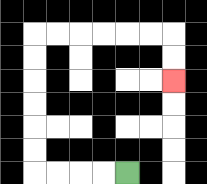{'start': '[5, 7]', 'end': '[7, 3]', 'path_directions': 'L,L,L,L,U,U,U,U,U,U,R,R,R,R,R,R,D,D', 'path_coordinates': '[[5, 7], [4, 7], [3, 7], [2, 7], [1, 7], [1, 6], [1, 5], [1, 4], [1, 3], [1, 2], [1, 1], [2, 1], [3, 1], [4, 1], [5, 1], [6, 1], [7, 1], [7, 2], [7, 3]]'}